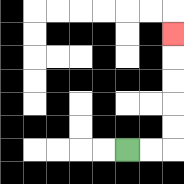{'start': '[5, 6]', 'end': '[7, 1]', 'path_directions': 'R,R,U,U,U,U,U', 'path_coordinates': '[[5, 6], [6, 6], [7, 6], [7, 5], [7, 4], [7, 3], [7, 2], [7, 1]]'}